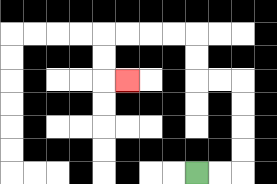{'start': '[8, 7]', 'end': '[5, 3]', 'path_directions': 'R,R,U,U,U,U,L,L,U,U,L,L,L,L,D,D,R', 'path_coordinates': '[[8, 7], [9, 7], [10, 7], [10, 6], [10, 5], [10, 4], [10, 3], [9, 3], [8, 3], [8, 2], [8, 1], [7, 1], [6, 1], [5, 1], [4, 1], [4, 2], [4, 3], [5, 3]]'}